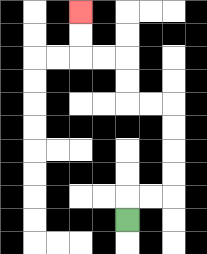{'start': '[5, 9]', 'end': '[3, 0]', 'path_directions': 'U,R,R,U,U,U,U,L,L,U,U,L,L,U,U', 'path_coordinates': '[[5, 9], [5, 8], [6, 8], [7, 8], [7, 7], [7, 6], [7, 5], [7, 4], [6, 4], [5, 4], [5, 3], [5, 2], [4, 2], [3, 2], [3, 1], [3, 0]]'}